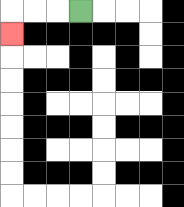{'start': '[3, 0]', 'end': '[0, 1]', 'path_directions': 'L,L,L,D', 'path_coordinates': '[[3, 0], [2, 0], [1, 0], [0, 0], [0, 1]]'}